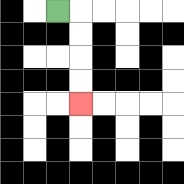{'start': '[2, 0]', 'end': '[3, 4]', 'path_directions': 'R,D,D,D,D', 'path_coordinates': '[[2, 0], [3, 0], [3, 1], [3, 2], [3, 3], [3, 4]]'}